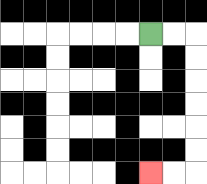{'start': '[6, 1]', 'end': '[6, 7]', 'path_directions': 'R,R,D,D,D,D,D,D,L,L', 'path_coordinates': '[[6, 1], [7, 1], [8, 1], [8, 2], [8, 3], [8, 4], [8, 5], [8, 6], [8, 7], [7, 7], [6, 7]]'}